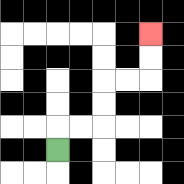{'start': '[2, 6]', 'end': '[6, 1]', 'path_directions': 'U,R,R,U,U,R,R,U,U', 'path_coordinates': '[[2, 6], [2, 5], [3, 5], [4, 5], [4, 4], [4, 3], [5, 3], [6, 3], [6, 2], [6, 1]]'}